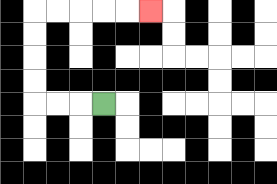{'start': '[4, 4]', 'end': '[6, 0]', 'path_directions': 'L,L,L,U,U,U,U,R,R,R,R,R', 'path_coordinates': '[[4, 4], [3, 4], [2, 4], [1, 4], [1, 3], [1, 2], [1, 1], [1, 0], [2, 0], [3, 0], [4, 0], [5, 0], [6, 0]]'}